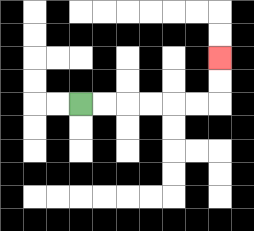{'start': '[3, 4]', 'end': '[9, 2]', 'path_directions': 'R,R,R,R,R,R,U,U', 'path_coordinates': '[[3, 4], [4, 4], [5, 4], [6, 4], [7, 4], [8, 4], [9, 4], [9, 3], [9, 2]]'}